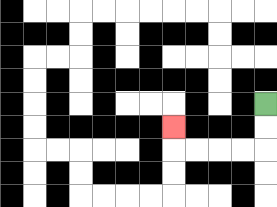{'start': '[11, 4]', 'end': '[7, 5]', 'path_directions': 'D,D,L,L,L,L,U', 'path_coordinates': '[[11, 4], [11, 5], [11, 6], [10, 6], [9, 6], [8, 6], [7, 6], [7, 5]]'}